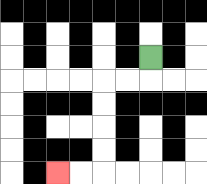{'start': '[6, 2]', 'end': '[2, 7]', 'path_directions': 'D,L,L,D,D,D,D,L,L', 'path_coordinates': '[[6, 2], [6, 3], [5, 3], [4, 3], [4, 4], [4, 5], [4, 6], [4, 7], [3, 7], [2, 7]]'}